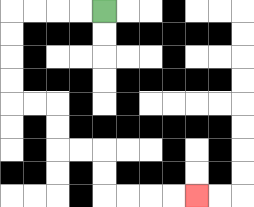{'start': '[4, 0]', 'end': '[8, 8]', 'path_directions': 'L,L,L,L,D,D,D,D,R,R,D,D,R,R,D,D,R,R,R,R', 'path_coordinates': '[[4, 0], [3, 0], [2, 0], [1, 0], [0, 0], [0, 1], [0, 2], [0, 3], [0, 4], [1, 4], [2, 4], [2, 5], [2, 6], [3, 6], [4, 6], [4, 7], [4, 8], [5, 8], [6, 8], [7, 8], [8, 8]]'}